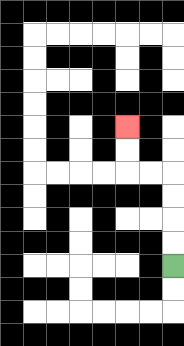{'start': '[7, 11]', 'end': '[5, 5]', 'path_directions': 'U,U,U,U,L,L,U,U', 'path_coordinates': '[[7, 11], [7, 10], [7, 9], [7, 8], [7, 7], [6, 7], [5, 7], [5, 6], [5, 5]]'}